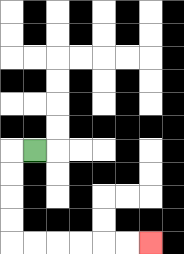{'start': '[1, 6]', 'end': '[6, 10]', 'path_directions': 'L,D,D,D,D,R,R,R,R,R,R', 'path_coordinates': '[[1, 6], [0, 6], [0, 7], [0, 8], [0, 9], [0, 10], [1, 10], [2, 10], [3, 10], [4, 10], [5, 10], [6, 10]]'}